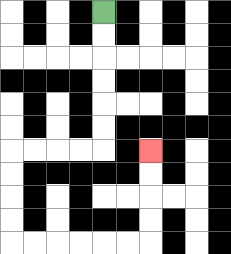{'start': '[4, 0]', 'end': '[6, 6]', 'path_directions': 'D,D,D,D,D,D,L,L,L,L,D,D,D,D,R,R,R,R,R,R,U,U,U,U', 'path_coordinates': '[[4, 0], [4, 1], [4, 2], [4, 3], [4, 4], [4, 5], [4, 6], [3, 6], [2, 6], [1, 6], [0, 6], [0, 7], [0, 8], [0, 9], [0, 10], [1, 10], [2, 10], [3, 10], [4, 10], [5, 10], [6, 10], [6, 9], [6, 8], [6, 7], [6, 6]]'}